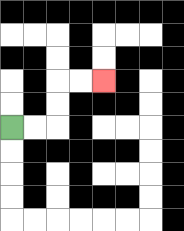{'start': '[0, 5]', 'end': '[4, 3]', 'path_directions': 'R,R,U,U,R,R', 'path_coordinates': '[[0, 5], [1, 5], [2, 5], [2, 4], [2, 3], [3, 3], [4, 3]]'}